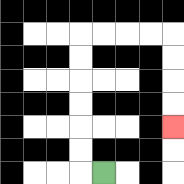{'start': '[4, 7]', 'end': '[7, 5]', 'path_directions': 'L,U,U,U,U,U,U,R,R,R,R,D,D,D,D', 'path_coordinates': '[[4, 7], [3, 7], [3, 6], [3, 5], [3, 4], [3, 3], [3, 2], [3, 1], [4, 1], [5, 1], [6, 1], [7, 1], [7, 2], [7, 3], [7, 4], [7, 5]]'}